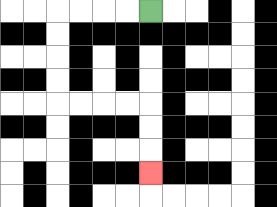{'start': '[6, 0]', 'end': '[6, 7]', 'path_directions': 'L,L,L,L,D,D,D,D,R,R,R,R,D,D,D', 'path_coordinates': '[[6, 0], [5, 0], [4, 0], [3, 0], [2, 0], [2, 1], [2, 2], [2, 3], [2, 4], [3, 4], [4, 4], [5, 4], [6, 4], [6, 5], [6, 6], [6, 7]]'}